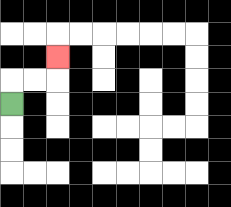{'start': '[0, 4]', 'end': '[2, 2]', 'path_directions': 'U,R,R,U', 'path_coordinates': '[[0, 4], [0, 3], [1, 3], [2, 3], [2, 2]]'}